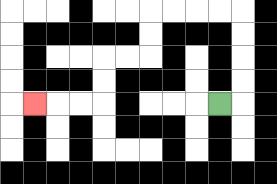{'start': '[9, 4]', 'end': '[1, 4]', 'path_directions': 'R,U,U,U,U,L,L,L,L,D,D,L,L,D,D,L,L,L', 'path_coordinates': '[[9, 4], [10, 4], [10, 3], [10, 2], [10, 1], [10, 0], [9, 0], [8, 0], [7, 0], [6, 0], [6, 1], [6, 2], [5, 2], [4, 2], [4, 3], [4, 4], [3, 4], [2, 4], [1, 4]]'}